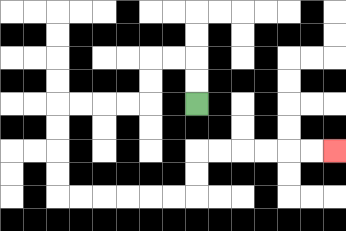{'start': '[8, 4]', 'end': '[14, 6]', 'path_directions': 'U,U,L,L,D,D,L,L,L,L,D,D,D,D,R,R,R,R,R,R,U,U,R,R,R,R,R,R', 'path_coordinates': '[[8, 4], [8, 3], [8, 2], [7, 2], [6, 2], [6, 3], [6, 4], [5, 4], [4, 4], [3, 4], [2, 4], [2, 5], [2, 6], [2, 7], [2, 8], [3, 8], [4, 8], [5, 8], [6, 8], [7, 8], [8, 8], [8, 7], [8, 6], [9, 6], [10, 6], [11, 6], [12, 6], [13, 6], [14, 6]]'}